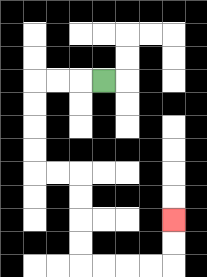{'start': '[4, 3]', 'end': '[7, 9]', 'path_directions': 'L,L,L,D,D,D,D,R,R,D,D,D,D,R,R,R,R,U,U', 'path_coordinates': '[[4, 3], [3, 3], [2, 3], [1, 3], [1, 4], [1, 5], [1, 6], [1, 7], [2, 7], [3, 7], [3, 8], [3, 9], [3, 10], [3, 11], [4, 11], [5, 11], [6, 11], [7, 11], [7, 10], [7, 9]]'}